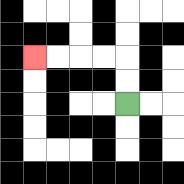{'start': '[5, 4]', 'end': '[1, 2]', 'path_directions': 'U,U,L,L,L,L', 'path_coordinates': '[[5, 4], [5, 3], [5, 2], [4, 2], [3, 2], [2, 2], [1, 2]]'}